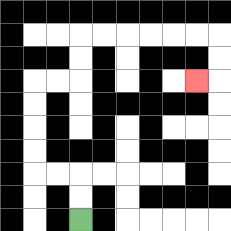{'start': '[3, 9]', 'end': '[8, 3]', 'path_directions': 'U,U,L,L,U,U,U,U,R,R,U,U,R,R,R,R,R,R,D,D,L', 'path_coordinates': '[[3, 9], [3, 8], [3, 7], [2, 7], [1, 7], [1, 6], [1, 5], [1, 4], [1, 3], [2, 3], [3, 3], [3, 2], [3, 1], [4, 1], [5, 1], [6, 1], [7, 1], [8, 1], [9, 1], [9, 2], [9, 3], [8, 3]]'}